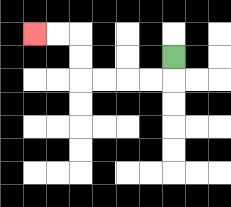{'start': '[7, 2]', 'end': '[1, 1]', 'path_directions': 'D,L,L,L,L,U,U,L,L', 'path_coordinates': '[[7, 2], [7, 3], [6, 3], [5, 3], [4, 3], [3, 3], [3, 2], [3, 1], [2, 1], [1, 1]]'}